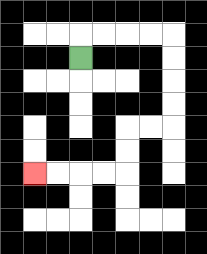{'start': '[3, 2]', 'end': '[1, 7]', 'path_directions': 'U,R,R,R,R,D,D,D,D,L,L,D,D,L,L,L,L', 'path_coordinates': '[[3, 2], [3, 1], [4, 1], [5, 1], [6, 1], [7, 1], [7, 2], [7, 3], [7, 4], [7, 5], [6, 5], [5, 5], [5, 6], [5, 7], [4, 7], [3, 7], [2, 7], [1, 7]]'}